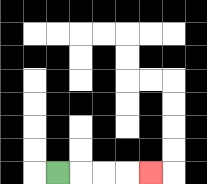{'start': '[2, 7]', 'end': '[6, 7]', 'path_directions': 'R,R,R,R', 'path_coordinates': '[[2, 7], [3, 7], [4, 7], [5, 7], [6, 7]]'}